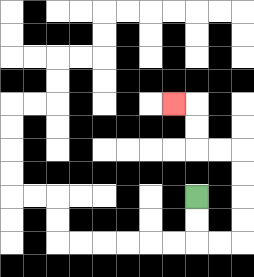{'start': '[8, 8]', 'end': '[7, 4]', 'path_directions': 'D,D,R,R,U,U,U,U,L,L,U,U,L', 'path_coordinates': '[[8, 8], [8, 9], [8, 10], [9, 10], [10, 10], [10, 9], [10, 8], [10, 7], [10, 6], [9, 6], [8, 6], [8, 5], [8, 4], [7, 4]]'}